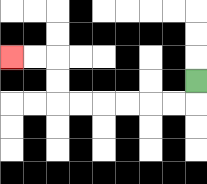{'start': '[8, 3]', 'end': '[0, 2]', 'path_directions': 'D,L,L,L,L,L,L,U,U,L,L', 'path_coordinates': '[[8, 3], [8, 4], [7, 4], [6, 4], [5, 4], [4, 4], [3, 4], [2, 4], [2, 3], [2, 2], [1, 2], [0, 2]]'}